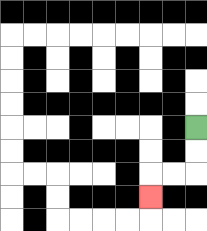{'start': '[8, 5]', 'end': '[6, 8]', 'path_directions': 'D,D,L,L,D', 'path_coordinates': '[[8, 5], [8, 6], [8, 7], [7, 7], [6, 7], [6, 8]]'}